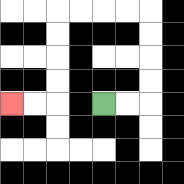{'start': '[4, 4]', 'end': '[0, 4]', 'path_directions': 'R,R,U,U,U,U,L,L,L,L,D,D,D,D,L,L', 'path_coordinates': '[[4, 4], [5, 4], [6, 4], [6, 3], [6, 2], [6, 1], [6, 0], [5, 0], [4, 0], [3, 0], [2, 0], [2, 1], [2, 2], [2, 3], [2, 4], [1, 4], [0, 4]]'}